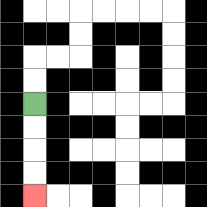{'start': '[1, 4]', 'end': '[1, 8]', 'path_directions': 'D,D,D,D', 'path_coordinates': '[[1, 4], [1, 5], [1, 6], [1, 7], [1, 8]]'}